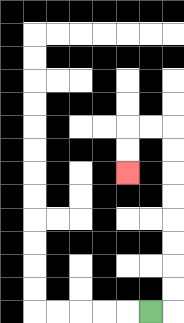{'start': '[6, 13]', 'end': '[5, 7]', 'path_directions': 'R,U,U,U,U,U,U,U,U,L,L,D,D', 'path_coordinates': '[[6, 13], [7, 13], [7, 12], [7, 11], [7, 10], [7, 9], [7, 8], [7, 7], [7, 6], [7, 5], [6, 5], [5, 5], [5, 6], [5, 7]]'}